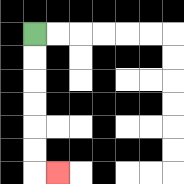{'start': '[1, 1]', 'end': '[2, 7]', 'path_directions': 'D,D,D,D,D,D,R', 'path_coordinates': '[[1, 1], [1, 2], [1, 3], [1, 4], [1, 5], [1, 6], [1, 7], [2, 7]]'}